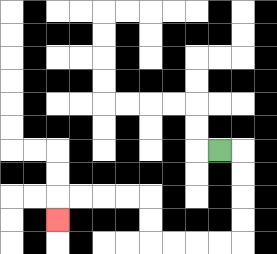{'start': '[9, 6]', 'end': '[2, 9]', 'path_directions': 'R,D,D,D,D,L,L,L,L,U,U,L,L,L,L,D', 'path_coordinates': '[[9, 6], [10, 6], [10, 7], [10, 8], [10, 9], [10, 10], [9, 10], [8, 10], [7, 10], [6, 10], [6, 9], [6, 8], [5, 8], [4, 8], [3, 8], [2, 8], [2, 9]]'}